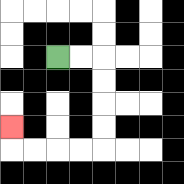{'start': '[2, 2]', 'end': '[0, 5]', 'path_directions': 'R,R,D,D,D,D,L,L,L,L,U', 'path_coordinates': '[[2, 2], [3, 2], [4, 2], [4, 3], [4, 4], [4, 5], [4, 6], [3, 6], [2, 6], [1, 6], [0, 6], [0, 5]]'}